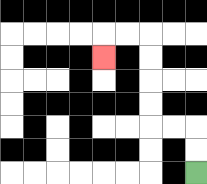{'start': '[8, 7]', 'end': '[4, 2]', 'path_directions': 'U,U,L,L,U,U,U,U,L,L,D', 'path_coordinates': '[[8, 7], [8, 6], [8, 5], [7, 5], [6, 5], [6, 4], [6, 3], [6, 2], [6, 1], [5, 1], [4, 1], [4, 2]]'}